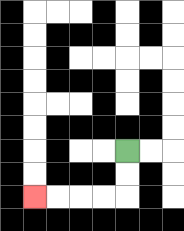{'start': '[5, 6]', 'end': '[1, 8]', 'path_directions': 'D,D,L,L,L,L', 'path_coordinates': '[[5, 6], [5, 7], [5, 8], [4, 8], [3, 8], [2, 8], [1, 8]]'}